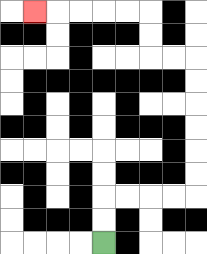{'start': '[4, 10]', 'end': '[1, 0]', 'path_directions': 'U,U,R,R,R,R,U,U,U,U,U,U,L,L,U,U,L,L,L,L,L', 'path_coordinates': '[[4, 10], [4, 9], [4, 8], [5, 8], [6, 8], [7, 8], [8, 8], [8, 7], [8, 6], [8, 5], [8, 4], [8, 3], [8, 2], [7, 2], [6, 2], [6, 1], [6, 0], [5, 0], [4, 0], [3, 0], [2, 0], [1, 0]]'}